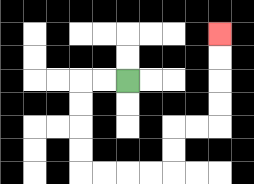{'start': '[5, 3]', 'end': '[9, 1]', 'path_directions': 'L,L,D,D,D,D,R,R,R,R,U,U,R,R,U,U,U,U', 'path_coordinates': '[[5, 3], [4, 3], [3, 3], [3, 4], [3, 5], [3, 6], [3, 7], [4, 7], [5, 7], [6, 7], [7, 7], [7, 6], [7, 5], [8, 5], [9, 5], [9, 4], [9, 3], [9, 2], [9, 1]]'}